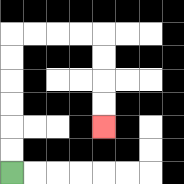{'start': '[0, 7]', 'end': '[4, 5]', 'path_directions': 'U,U,U,U,U,U,R,R,R,R,D,D,D,D', 'path_coordinates': '[[0, 7], [0, 6], [0, 5], [0, 4], [0, 3], [0, 2], [0, 1], [1, 1], [2, 1], [3, 1], [4, 1], [4, 2], [4, 3], [4, 4], [4, 5]]'}